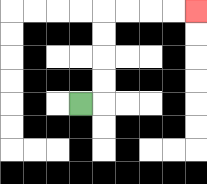{'start': '[3, 4]', 'end': '[8, 0]', 'path_directions': 'R,U,U,U,U,R,R,R,R', 'path_coordinates': '[[3, 4], [4, 4], [4, 3], [4, 2], [4, 1], [4, 0], [5, 0], [6, 0], [7, 0], [8, 0]]'}